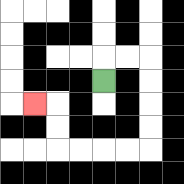{'start': '[4, 3]', 'end': '[1, 4]', 'path_directions': 'U,R,R,D,D,D,D,L,L,L,L,U,U,L', 'path_coordinates': '[[4, 3], [4, 2], [5, 2], [6, 2], [6, 3], [6, 4], [6, 5], [6, 6], [5, 6], [4, 6], [3, 6], [2, 6], [2, 5], [2, 4], [1, 4]]'}